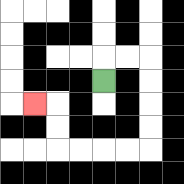{'start': '[4, 3]', 'end': '[1, 4]', 'path_directions': 'U,R,R,D,D,D,D,L,L,L,L,U,U,L', 'path_coordinates': '[[4, 3], [4, 2], [5, 2], [6, 2], [6, 3], [6, 4], [6, 5], [6, 6], [5, 6], [4, 6], [3, 6], [2, 6], [2, 5], [2, 4], [1, 4]]'}